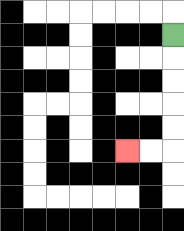{'start': '[7, 1]', 'end': '[5, 6]', 'path_directions': 'D,D,D,D,D,L,L', 'path_coordinates': '[[7, 1], [7, 2], [7, 3], [7, 4], [7, 5], [7, 6], [6, 6], [5, 6]]'}